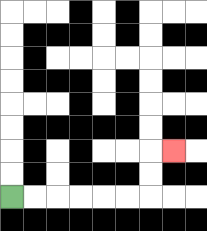{'start': '[0, 8]', 'end': '[7, 6]', 'path_directions': 'R,R,R,R,R,R,U,U,R', 'path_coordinates': '[[0, 8], [1, 8], [2, 8], [3, 8], [4, 8], [5, 8], [6, 8], [6, 7], [6, 6], [7, 6]]'}